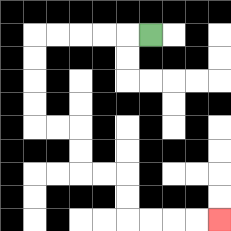{'start': '[6, 1]', 'end': '[9, 9]', 'path_directions': 'L,L,L,L,L,D,D,D,D,R,R,D,D,R,R,D,D,R,R,R,R', 'path_coordinates': '[[6, 1], [5, 1], [4, 1], [3, 1], [2, 1], [1, 1], [1, 2], [1, 3], [1, 4], [1, 5], [2, 5], [3, 5], [3, 6], [3, 7], [4, 7], [5, 7], [5, 8], [5, 9], [6, 9], [7, 9], [8, 9], [9, 9]]'}